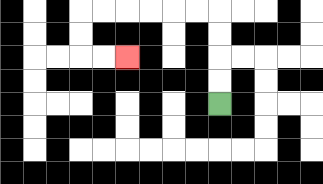{'start': '[9, 4]', 'end': '[5, 2]', 'path_directions': 'U,U,U,U,L,L,L,L,L,L,D,D,R,R', 'path_coordinates': '[[9, 4], [9, 3], [9, 2], [9, 1], [9, 0], [8, 0], [7, 0], [6, 0], [5, 0], [4, 0], [3, 0], [3, 1], [3, 2], [4, 2], [5, 2]]'}